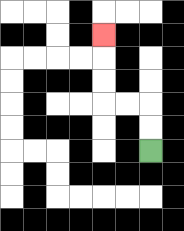{'start': '[6, 6]', 'end': '[4, 1]', 'path_directions': 'U,U,L,L,U,U,U', 'path_coordinates': '[[6, 6], [6, 5], [6, 4], [5, 4], [4, 4], [4, 3], [4, 2], [4, 1]]'}